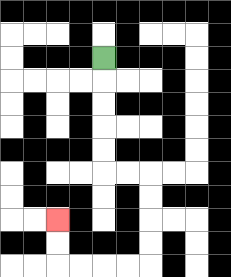{'start': '[4, 2]', 'end': '[2, 9]', 'path_directions': 'D,D,D,D,D,R,R,D,D,D,D,L,L,L,L,U,U', 'path_coordinates': '[[4, 2], [4, 3], [4, 4], [4, 5], [4, 6], [4, 7], [5, 7], [6, 7], [6, 8], [6, 9], [6, 10], [6, 11], [5, 11], [4, 11], [3, 11], [2, 11], [2, 10], [2, 9]]'}